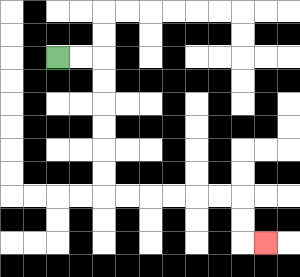{'start': '[2, 2]', 'end': '[11, 10]', 'path_directions': 'R,R,D,D,D,D,D,D,R,R,R,R,R,R,D,D,R', 'path_coordinates': '[[2, 2], [3, 2], [4, 2], [4, 3], [4, 4], [4, 5], [4, 6], [4, 7], [4, 8], [5, 8], [6, 8], [7, 8], [8, 8], [9, 8], [10, 8], [10, 9], [10, 10], [11, 10]]'}